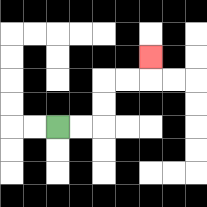{'start': '[2, 5]', 'end': '[6, 2]', 'path_directions': 'R,R,U,U,R,R,U', 'path_coordinates': '[[2, 5], [3, 5], [4, 5], [4, 4], [4, 3], [5, 3], [6, 3], [6, 2]]'}